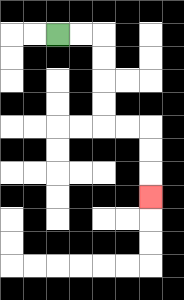{'start': '[2, 1]', 'end': '[6, 8]', 'path_directions': 'R,R,D,D,D,D,R,R,D,D,D', 'path_coordinates': '[[2, 1], [3, 1], [4, 1], [4, 2], [4, 3], [4, 4], [4, 5], [5, 5], [6, 5], [6, 6], [6, 7], [6, 8]]'}